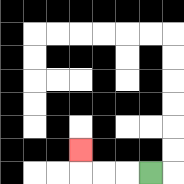{'start': '[6, 7]', 'end': '[3, 6]', 'path_directions': 'L,L,L,U', 'path_coordinates': '[[6, 7], [5, 7], [4, 7], [3, 7], [3, 6]]'}